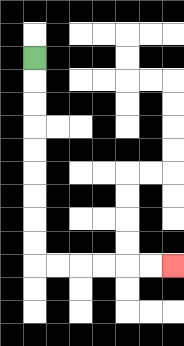{'start': '[1, 2]', 'end': '[7, 11]', 'path_directions': 'D,D,D,D,D,D,D,D,D,R,R,R,R,R,R', 'path_coordinates': '[[1, 2], [1, 3], [1, 4], [1, 5], [1, 6], [1, 7], [1, 8], [1, 9], [1, 10], [1, 11], [2, 11], [3, 11], [4, 11], [5, 11], [6, 11], [7, 11]]'}